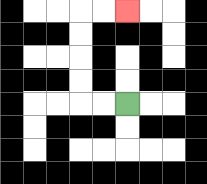{'start': '[5, 4]', 'end': '[5, 0]', 'path_directions': 'L,L,U,U,U,U,R,R', 'path_coordinates': '[[5, 4], [4, 4], [3, 4], [3, 3], [3, 2], [3, 1], [3, 0], [4, 0], [5, 0]]'}